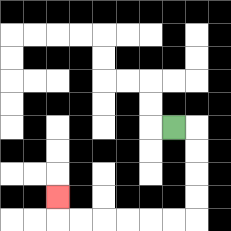{'start': '[7, 5]', 'end': '[2, 8]', 'path_directions': 'R,D,D,D,D,L,L,L,L,L,L,U', 'path_coordinates': '[[7, 5], [8, 5], [8, 6], [8, 7], [8, 8], [8, 9], [7, 9], [6, 9], [5, 9], [4, 9], [3, 9], [2, 9], [2, 8]]'}